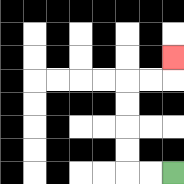{'start': '[7, 7]', 'end': '[7, 2]', 'path_directions': 'L,L,U,U,U,U,R,R,U', 'path_coordinates': '[[7, 7], [6, 7], [5, 7], [5, 6], [5, 5], [5, 4], [5, 3], [6, 3], [7, 3], [7, 2]]'}